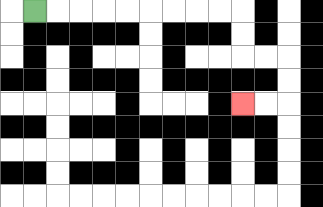{'start': '[1, 0]', 'end': '[10, 4]', 'path_directions': 'R,R,R,R,R,R,R,R,R,D,D,R,R,D,D,L,L', 'path_coordinates': '[[1, 0], [2, 0], [3, 0], [4, 0], [5, 0], [6, 0], [7, 0], [8, 0], [9, 0], [10, 0], [10, 1], [10, 2], [11, 2], [12, 2], [12, 3], [12, 4], [11, 4], [10, 4]]'}